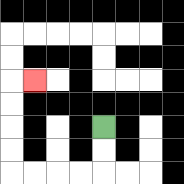{'start': '[4, 5]', 'end': '[1, 3]', 'path_directions': 'D,D,L,L,L,L,U,U,U,U,R', 'path_coordinates': '[[4, 5], [4, 6], [4, 7], [3, 7], [2, 7], [1, 7], [0, 7], [0, 6], [0, 5], [0, 4], [0, 3], [1, 3]]'}